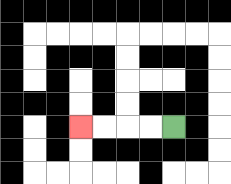{'start': '[7, 5]', 'end': '[3, 5]', 'path_directions': 'L,L,L,L', 'path_coordinates': '[[7, 5], [6, 5], [5, 5], [4, 5], [3, 5]]'}